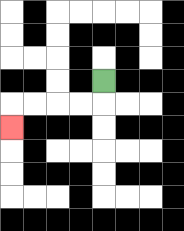{'start': '[4, 3]', 'end': '[0, 5]', 'path_directions': 'D,L,L,L,L,D', 'path_coordinates': '[[4, 3], [4, 4], [3, 4], [2, 4], [1, 4], [0, 4], [0, 5]]'}